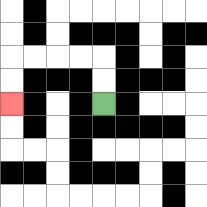{'start': '[4, 4]', 'end': '[0, 4]', 'path_directions': 'U,U,L,L,L,L,D,D', 'path_coordinates': '[[4, 4], [4, 3], [4, 2], [3, 2], [2, 2], [1, 2], [0, 2], [0, 3], [0, 4]]'}